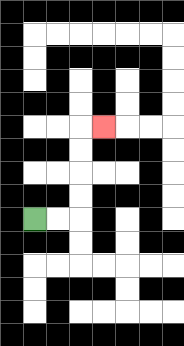{'start': '[1, 9]', 'end': '[4, 5]', 'path_directions': 'R,R,U,U,U,U,R', 'path_coordinates': '[[1, 9], [2, 9], [3, 9], [3, 8], [3, 7], [3, 6], [3, 5], [4, 5]]'}